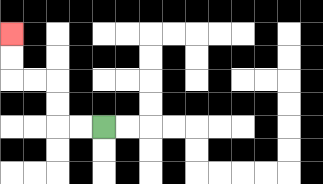{'start': '[4, 5]', 'end': '[0, 1]', 'path_directions': 'L,L,U,U,L,L,U,U', 'path_coordinates': '[[4, 5], [3, 5], [2, 5], [2, 4], [2, 3], [1, 3], [0, 3], [0, 2], [0, 1]]'}